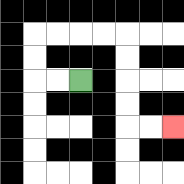{'start': '[3, 3]', 'end': '[7, 5]', 'path_directions': 'L,L,U,U,R,R,R,R,D,D,D,D,R,R', 'path_coordinates': '[[3, 3], [2, 3], [1, 3], [1, 2], [1, 1], [2, 1], [3, 1], [4, 1], [5, 1], [5, 2], [5, 3], [5, 4], [5, 5], [6, 5], [7, 5]]'}